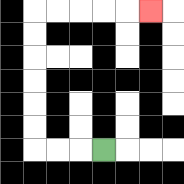{'start': '[4, 6]', 'end': '[6, 0]', 'path_directions': 'L,L,L,U,U,U,U,U,U,R,R,R,R,R', 'path_coordinates': '[[4, 6], [3, 6], [2, 6], [1, 6], [1, 5], [1, 4], [1, 3], [1, 2], [1, 1], [1, 0], [2, 0], [3, 0], [4, 0], [5, 0], [6, 0]]'}